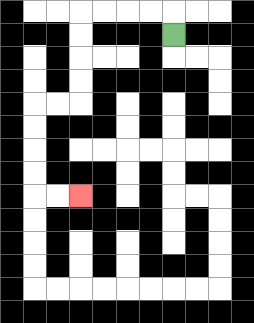{'start': '[7, 1]', 'end': '[3, 8]', 'path_directions': 'U,L,L,L,L,D,D,D,D,L,L,D,D,D,D,R,R', 'path_coordinates': '[[7, 1], [7, 0], [6, 0], [5, 0], [4, 0], [3, 0], [3, 1], [3, 2], [3, 3], [3, 4], [2, 4], [1, 4], [1, 5], [1, 6], [1, 7], [1, 8], [2, 8], [3, 8]]'}